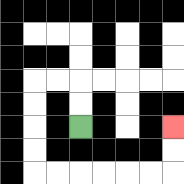{'start': '[3, 5]', 'end': '[7, 5]', 'path_directions': 'U,U,L,L,D,D,D,D,R,R,R,R,R,R,U,U', 'path_coordinates': '[[3, 5], [3, 4], [3, 3], [2, 3], [1, 3], [1, 4], [1, 5], [1, 6], [1, 7], [2, 7], [3, 7], [4, 7], [5, 7], [6, 7], [7, 7], [7, 6], [7, 5]]'}